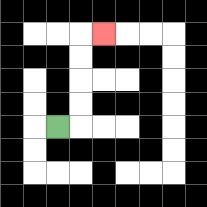{'start': '[2, 5]', 'end': '[4, 1]', 'path_directions': 'R,U,U,U,U,R', 'path_coordinates': '[[2, 5], [3, 5], [3, 4], [3, 3], [3, 2], [3, 1], [4, 1]]'}